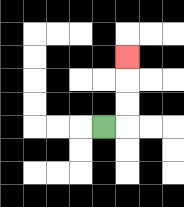{'start': '[4, 5]', 'end': '[5, 2]', 'path_directions': 'R,U,U,U', 'path_coordinates': '[[4, 5], [5, 5], [5, 4], [5, 3], [5, 2]]'}